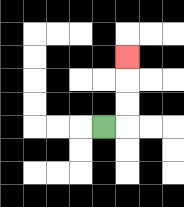{'start': '[4, 5]', 'end': '[5, 2]', 'path_directions': 'R,U,U,U', 'path_coordinates': '[[4, 5], [5, 5], [5, 4], [5, 3], [5, 2]]'}